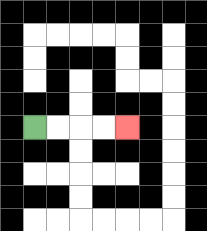{'start': '[1, 5]', 'end': '[5, 5]', 'path_directions': 'R,R,R,R', 'path_coordinates': '[[1, 5], [2, 5], [3, 5], [4, 5], [5, 5]]'}